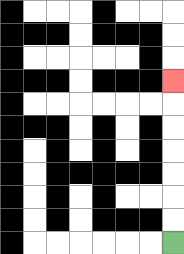{'start': '[7, 10]', 'end': '[7, 3]', 'path_directions': 'U,U,U,U,U,U,U', 'path_coordinates': '[[7, 10], [7, 9], [7, 8], [7, 7], [7, 6], [7, 5], [7, 4], [7, 3]]'}